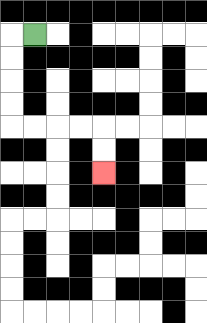{'start': '[1, 1]', 'end': '[4, 7]', 'path_directions': 'L,D,D,D,D,R,R,R,R,D,D', 'path_coordinates': '[[1, 1], [0, 1], [0, 2], [0, 3], [0, 4], [0, 5], [1, 5], [2, 5], [3, 5], [4, 5], [4, 6], [4, 7]]'}